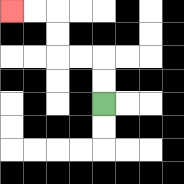{'start': '[4, 4]', 'end': '[0, 0]', 'path_directions': 'U,U,L,L,U,U,L,L', 'path_coordinates': '[[4, 4], [4, 3], [4, 2], [3, 2], [2, 2], [2, 1], [2, 0], [1, 0], [0, 0]]'}